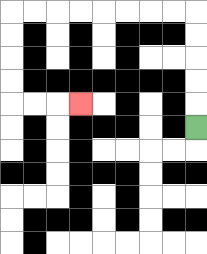{'start': '[8, 5]', 'end': '[3, 4]', 'path_directions': 'U,U,U,U,U,L,L,L,L,L,L,L,L,D,D,D,D,R,R,R', 'path_coordinates': '[[8, 5], [8, 4], [8, 3], [8, 2], [8, 1], [8, 0], [7, 0], [6, 0], [5, 0], [4, 0], [3, 0], [2, 0], [1, 0], [0, 0], [0, 1], [0, 2], [0, 3], [0, 4], [1, 4], [2, 4], [3, 4]]'}